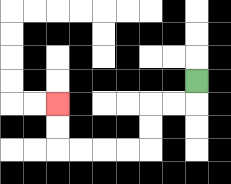{'start': '[8, 3]', 'end': '[2, 4]', 'path_directions': 'D,L,L,D,D,L,L,L,L,U,U', 'path_coordinates': '[[8, 3], [8, 4], [7, 4], [6, 4], [6, 5], [6, 6], [5, 6], [4, 6], [3, 6], [2, 6], [2, 5], [2, 4]]'}